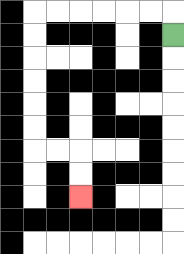{'start': '[7, 1]', 'end': '[3, 8]', 'path_directions': 'U,L,L,L,L,L,L,D,D,D,D,D,D,R,R,D,D', 'path_coordinates': '[[7, 1], [7, 0], [6, 0], [5, 0], [4, 0], [3, 0], [2, 0], [1, 0], [1, 1], [1, 2], [1, 3], [1, 4], [1, 5], [1, 6], [2, 6], [3, 6], [3, 7], [3, 8]]'}